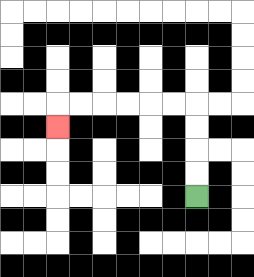{'start': '[8, 8]', 'end': '[2, 5]', 'path_directions': 'U,U,U,U,L,L,L,L,L,L,D', 'path_coordinates': '[[8, 8], [8, 7], [8, 6], [8, 5], [8, 4], [7, 4], [6, 4], [5, 4], [4, 4], [3, 4], [2, 4], [2, 5]]'}